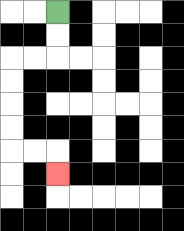{'start': '[2, 0]', 'end': '[2, 7]', 'path_directions': 'D,D,L,L,D,D,D,D,R,R,D', 'path_coordinates': '[[2, 0], [2, 1], [2, 2], [1, 2], [0, 2], [0, 3], [0, 4], [0, 5], [0, 6], [1, 6], [2, 6], [2, 7]]'}